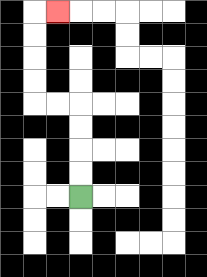{'start': '[3, 8]', 'end': '[2, 0]', 'path_directions': 'U,U,U,U,L,L,U,U,U,U,R', 'path_coordinates': '[[3, 8], [3, 7], [3, 6], [3, 5], [3, 4], [2, 4], [1, 4], [1, 3], [1, 2], [1, 1], [1, 0], [2, 0]]'}